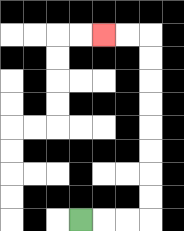{'start': '[3, 9]', 'end': '[4, 1]', 'path_directions': 'R,R,R,U,U,U,U,U,U,U,U,L,L', 'path_coordinates': '[[3, 9], [4, 9], [5, 9], [6, 9], [6, 8], [6, 7], [6, 6], [6, 5], [6, 4], [6, 3], [6, 2], [6, 1], [5, 1], [4, 1]]'}